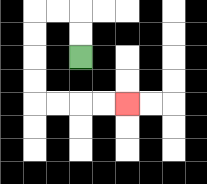{'start': '[3, 2]', 'end': '[5, 4]', 'path_directions': 'U,U,L,L,D,D,D,D,R,R,R,R', 'path_coordinates': '[[3, 2], [3, 1], [3, 0], [2, 0], [1, 0], [1, 1], [1, 2], [1, 3], [1, 4], [2, 4], [3, 4], [4, 4], [5, 4]]'}